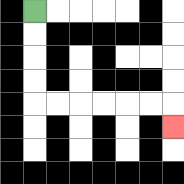{'start': '[1, 0]', 'end': '[7, 5]', 'path_directions': 'D,D,D,D,R,R,R,R,R,R,D', 'path_coordinates': '[[1, 0], [1, 1], [1, 2], [1, 3], [1, 4], [2, 4], [3, 4], [4, 4], [5, 4], [6, 4], [7, 4], [7, 5]]'}